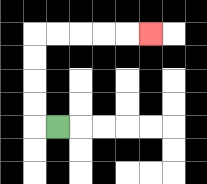{'start': '[2, 5]', 'end': '[6, 1]', 'path_directions': 'L,U,U,U,U,R,R,R,R,R', 'path_coordinates': '[[2, 5], [1, 5], [1, 4], [1, 3], [1, 2], [1, 1], [2, 1], [3, 1], [4, 1], [5, 1], [6, 1]]'}